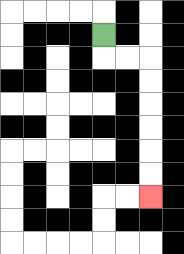{'start': '[4, 1]', 'end': '[6, 8]', 'path_directions': 'D,R,R,D,D,D,D,D,D', 'path_coordinates': '[[4, 1], [4, 2], [5, 2], [6, 2], [6, 3], [6, 4], [6, 5], [6, 6], [6, 7], [6, 8]]'}